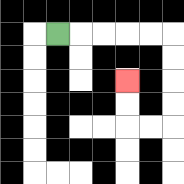{'start': '[2, 1]', 'end': '[5, 3]', 'path_directions': 'R,R,R,R,R,D,D,D,D,L,L,U,U', 'path_coordinates': '[[2, 1], [3, 1], [4, 1], [5, 1], [6, 1], [7, 1], [7, 2], [7, 3], [7, 4], [7, 5], [6, 5], [5, 5], [5, 4], [5, 3]]'}